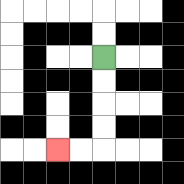{'start': '[4, 2]', 'end': '[2, 6]', 'path_directions': 'D,D,D,D,L,L', 'path_coordinates': '[[4, 2], [4, 3], [4, 4], [4, 5], [4, 6], [3, 6], [2, 6]]'}